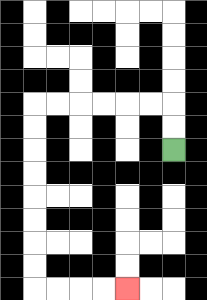{'start': '[7, 6]', 'end': '[5, 12]', 'path_directions': 'U,U,L,L,L,L,L,L,D,D,D,D,D,D,D,D,R,R,R,R', 'path_coordinates': '[[7, 6], [7, 5], [7, 4], [6, 4], [5, 4], [4, 4], [3, 4], [2, 4], [1, 4], [1, 5], [1, 6], [1, 7], [1, 8], [1, 9], [1, 10], [1, 11], [1, 12], [2, 12], [3, 12], [4, 12], [5, 12]]'}